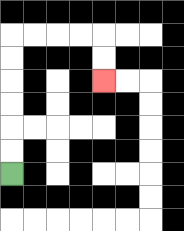{'start': '[0, 7]', 'end': '[4, 3]', 'path_directions': 'U,U,U,U,U,U,R,R,R,R,D,D', 'path_coordinates': '[[0, 7], [0, 6], [0, 5], [0, 4], [0, 3], [0, 2], [0, 1], [1, 1], [2, 1], [3, 1], [4, 1], [4, 2], [4, 3]]'}